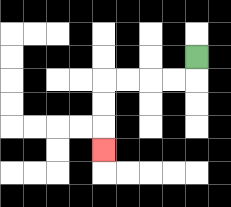{'start': '[8, 2]', 'end': '[4, 6]', 'path_directions': 'D,L,L,L,L,D,D,D', 'path_coordinates': '[[8, 2], [8, 3], [7, 3], [6, 3], [5, 3], [4, 3], [4, 4], [4, 5], [4, 6]]'}